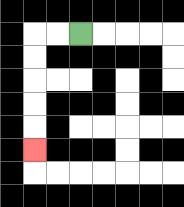{'start': '[3, 1]', 'end': '[1, 6]', 'path_directions': 'L,L,D,D,D,D,D', 'path_coordinates': '[[3, 1], [2, 1], [1, 1], [1, 2], [1, 3], [1, 4], [1, 5], [1, 6]]'}